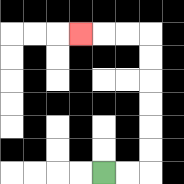{'start': '[4, 7]', 'end': '[3, 1]', 'path_directions': 'R,R,U,U,U,U,U,U,L,L,L', 'path_coordinates': '[[4, 7], [5, 7], [6, 7], [6, 6], [6, 5], [6, 4], [6, 3], [6, 2], [6, 1], [5, 1], [4, 1], [3, 1]]'}